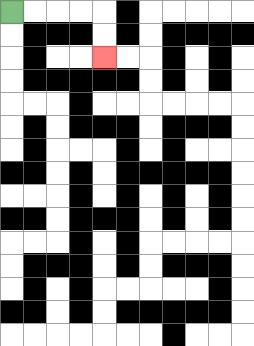{'start': '[0, 0]', 'end': '[4, 2]', 'path_directions': 'R,R,R,R,D,D', 'path_coordinates': '[[0, 0], [1, 0], [2, 0], [3, 0], [4, 0], [4, 1], [4, 2]]'}